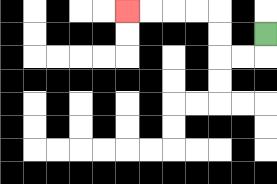{'start': '[11, 1]', 'end': '[5, 0]', 'path_directions': 'D,L,L,U,U,L,L,L,L', 'path_coordinates': '[[11, 1], [11, 2], [10, 2], [9, 2], [9, 1], [9, 0], [8, 0], [7, 0], [6, 0], [5, 0]]'}